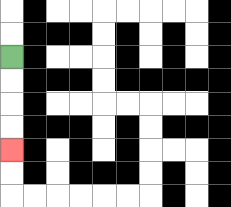{'start': '[0, 2]', 'end': '[0, 6]', 'path_directions': 'D,D,D,D', 'path_coordinates': '[[0, 2], [0, 3], [0, 4], [0, 5], [0, 6]]'}